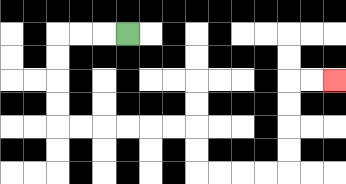{'start': '[5, 1]', 'end': '[14, 3]', 'path_directions': 'L,L,L,D,D,D,D,R,R,R,R,R,R,D,D,R,R,R,R,U,U,U,U,R,R', 'path_coordinates': '[[5, 1], [4, 1], [3, 1], [2, 1], [2, 2], [2, 3], [2, 4], [2, 5], [3, 5], [4, 5], [5, 5], [6, 5], [7, 5], [8, 5], [8, 6], [8, 7], [9, 7], [10, 7], [11, 7], [12, 7], [12, 6], [12, 5], [12, 4], [12, 3], [13, 3], [14, 3]]'}